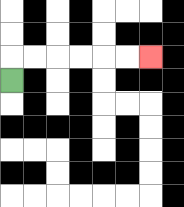{'start': '[0, 3]', 'end': '[6, 2]', 'path_directions': 'U,R,R,R,R,R,R', 'path_coordinates': '[[0, 3], [0, 2], [1, 2], [2, 2], [3, 2], [4, 2], [5, 2], [6, 2]]'}